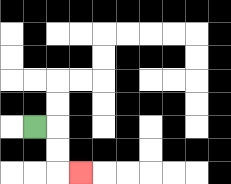{'start': '[1, 5]', 'end': '[3, 7]', 'path_directions': 'R,D,D,R', 'path_coordinates': '[[1, 5], [2, 5], [2, 6], [2, 7], [3, 7]]'}